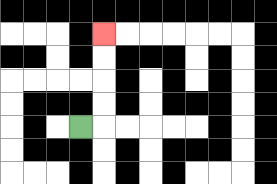{'start': '[3, 5]', 'end': '[4, 1]', 'path_directions': 'R,U,U,U,U', 'path_coordinates': '[[3, 5], [4, 5], [4, 4], [4, 3], [4, 2], [4, 1]]'}